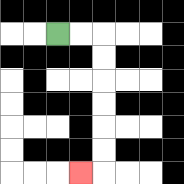{'start': '[2, 1]', 'end': '[3, 7]', 'path_directions': 'R,R,D,D,D,D,D,D,L', 'path_coordinates': '[[2, 1], [3, 1], [4, 1], [4, 2], [4, 3], [4, 4], [4, 5], [4, 6], [4, 7], [3, 7]]'}